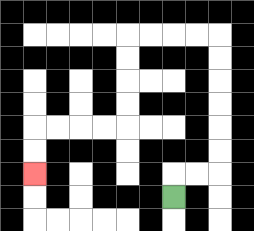{'start': '[7, 8]', 'end': '[1, 7]', 'path_directions': 'U,R,R,U,U,U,U,U,U,L,L,L,L,D,D,D,D,L,L,L,L,D,D', 'path_coordinates': '[[7, 8], [7, 7], [8, 7], [9, 7], [9, 6], [9, 5], [9, 4], [9, 3], [9, 2], [9, 1], [8, 1], [7, 1], [6, 1], [5, 1], [5, 2], [5, 3], [5, 4], [5, 5], [4, 5], [3, 5], [2, 5], [1, 5], [1, 6], [1, 7]]'}